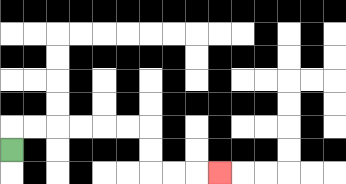{'start': '[0, 6]', 'end': '[9, 7]', 'path_directions': 'U,R,R,R,R,R,R,D,D,R,R,R', 'path_coordinates': '[[0, 6], [0, 5], [1, 5], [2, 5], [3, 5], [4, 5], [5, 5], [6, 5], [6, 6], [6, 7], [7, 7], [8, 7], [9, 7]]'}